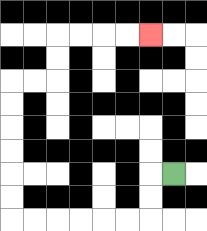{'start': '[7, 7]', 'end': '[6, 1]', 'path_directions': 'L,D,D,L,L,L,L,L,L,U,U,U,U,U,U,R,R,U,U,R,R,R,R', 'path_coordinates': '[[7, 7], [6, 7], [6, 8], [6, 9], [5, 9], [4, 9], [3, 9], [2, 9], [1, 9], [0, 9], [0, 8], [0, 7], [0, 6], [0, 5], [0, 4], [0, 3], [1, 3], [2, 3], [2, 2], [2, 1], [3, 1], [4, 1], [5, 1], [6, 1]]'}